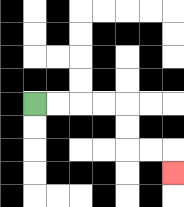{'start': '[1, 4]', 'end': '[7, 7]', 'path_directions': 'R,R,R,R,D,D,R,R,D', 'path_coordinates': '[[1, 4], [2, 4], [3, 4], [4, 4], [5, 4], [5, 5], [5, 6], [6, 6], [7, 6], [7, 7]]'}